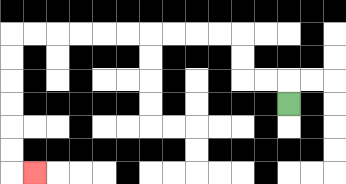{'start': '[12, 4]', 'end': '[1, 7]', 'path_directions': 'U,L,L,U,U,L,L,L,L,L,L,L,L,L,L,D,D,D,D,D,D,R', 'path_coordinates': '[[12, 4], [12, 3], [11, 3], [10, 3], [10, 2], [10, 1], [9, 1], [8, 1], [7, 1], [6, 1], [5, 1], [4, 1], [3, 1], [2, 1], [1, 1], [0, 1], [0, 2], [0, 3], [0, 4], [0, 5], [0, 6], [0, 7], [1, 7]]'}